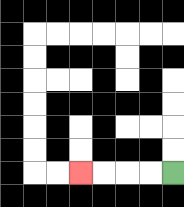{'start': '[7, 7]', 'end': '[3, 7]', 'path_directions': 'L,L,L,L', 'path_coordinates': '[[7, 7], [6, 7], [5, 7], [4, 7], [3, 7]]'}